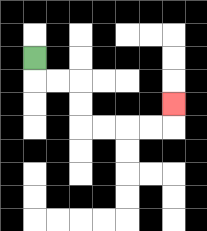{'start': '[1, 2]', 'end': '[7, 4]', 'path_directions': 'D,R,R,D,D,R,R,R,R,U', 'path_coordinates': '[[1, 2], [1, 3], [2, 3], [3, 3], [3, 4], [3, 5], [4, 5], [5, 5], [6, 5], [7, 5], [7, 4]]'}